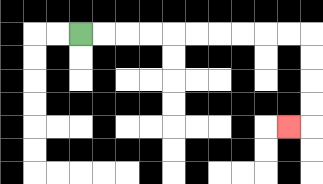{'start': '[3, 1]', 'end': '[12, 5]', 'path_directions': 'R,R,R,R,R,R,R,R,R,R,D,D,D,D,L', 'path_coordinates': '[[3, 1], [4, 1], [5, 1], [6, 1], [7, 1], [8, 1], [9, 1], [10, 1], [11, 1], [12, 1], [13, 1], [13, 2], [13, 3], [13, 4], [13, 5], [12, 5]]'}